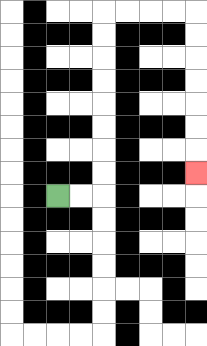{'start': '[2, 8]', 'end': '[8, 7]', 'path_directions': 'R,R,U,U,U,U,U,U,U,U,R,R,R,R,D,D,D,D,D,D,D', 'path_coordinates': '[[2, 8], [3, 8], [4, 8], [4, 7], [4, 6], [4, 5], [4, 4], [4, 3], [4, 2], [4, 1], [4, 0], [5, 0], [6, 0], [7, 0], [8, 0], [8, 1], [8, 2], [8, 3], [8, 4], [8, 5], [8, 6], [8, 7]]'}